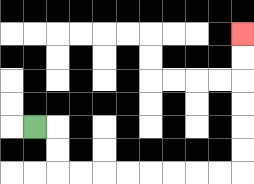{'start': '[1, 5]', 'end': '[10, 1]', 'path_directions': 'R,D,D,R,R,R,R,R,R,R,R,U,U,U,U,U,U', 'path_coordinates': '[[1, 5], [2, 5], [2, 6], [2, 7], [3, 7], [4, 7], [5, 7], [6, 7], [7, 7], [8, 7], [9, 7], [10, 7], [10, 6], [10, 5], [10, 4], [10, 3], [10, 2], [10, 1]]'}